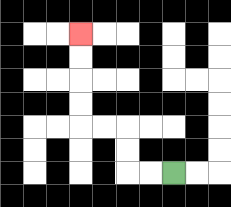{'start': '[7, 7]', 'end': '[3, 1]', 'path_directions': 'L,L,U,U,L,L,U,U,U,U', 'path_coordinates': '[[7, 7], [6, 7], [5, 7], [5, 6], [5, 5], [4, 5], [3, 5], [3, 4], [3, 3], [3, 2], [3, 1]]'}